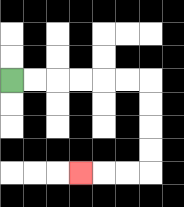{'start': '[0, 3]', 'end': '[3, 7]', 'path_directions': 'R,R,R,R,R,R,D,D,D,D,L,L,L', 'path_coordinates': '[[0, 3], [1, 3], [2, 3], [3, 3], [4, 3], [5, 3], [6, 3], [6, 4], [6, 5], [6, 6], [6, 7], [5, 7], [4, 7], [3, 7]]'}